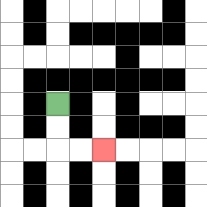{'start': '[2, 4]', 'end': '[4, 6]', 'path_directions': 'D,D,R,R', 'path_coordinates': '[[2, 4], [2, 5], [2, 6], [3, 6], [4, 6]]'}